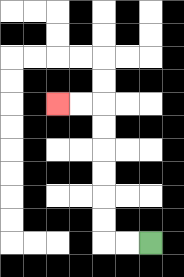{'start': '[6, 10]', 'end': '[2, 4]', 'path_directions': 'L,L,U,U,U,U,U,U,L,L', 'path_coordinates': '[[6, 10], [5, 10], [4, 10], [4, 9], [4, 8], [4, 7], [4, 6], [4, 5], [4, 4], [3, 4], [2, 4]]'}